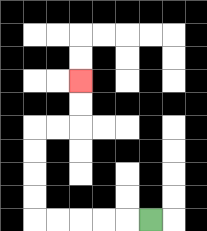{'start': '[6, 9]', 'end': '[3, 3]', 'path_directions': 'L,L,L,L,L,U,U,U,U,R,R,U,U', 'path_coordinates': '[[6, 9], [5, 9], [4, 9], [3, 9], [2, 9], [1, 9], [1, 8], [1, 7], [1, 6], [1, 5], [2, 5], [3, 5], [3, 4], [3, 3]]'}